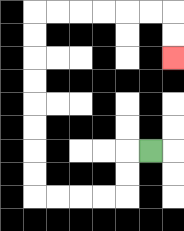{'start': '[6, 6]', 'end': '[7, 2]', 'path_directions': 'L,D,D,L,L,L,L,U,U,U,U,U,U,U,U,R,R,R,R,R,R,D,D', 'path_coordinates': '[[6, 6], [5, 6], [5, 7], [5, 8], [4, 8], [3, 8], [2, 8], [1, 8], [1, 7], [1, 6], [1, 5], [1, 4], [1, 3], [1, 2], [1, 1], [1, 0], [2, 0], [3, 0], [4, 0], [5, 0], [6, 0], [7, 0], [7, 1], [7, 2]]'}